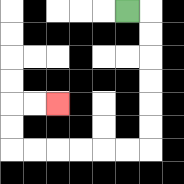{'start': '[5, 0]', 'end': '[2, 4]', 'path_directions': 'R,D,D,D,D,D,D,L,L,L,L,L,L,U,U,R,R', 'path_coordinates': '[[5, 0], [6, 0], [6, 1], [6, 2], [6, 3], [6, 4], [6, 5], [6, 6], [5, 6], [4, 6], [3, 6], [2, 6], [1, 6], [0, 6], [0, 5], [0, 4], [1, 4], [2, 4]]'}